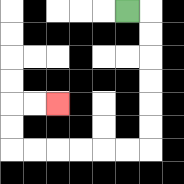{'start': '[5, 0]', 'end': '[2, 4]', 'path_directions': 'R,D,D,D,D,D,D,L,L,L,L,L,L,U,U,R,R', 'path_coordinates': '[[5, 0], [6, 0], [6, 1], [6, 2], [6, 3], [6, 4], [6, 5], [6, 6], [5, 6], [4, 6], [3, 6], [2, 6], [1, 6], [0, 6], [0, 5], [0, 4], [1, 4], [2, 4]]'}